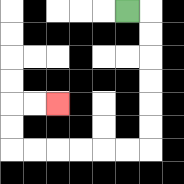{'start': '[5, 0]', 'end': '[2, 4]', 'path_directions': 'R,D,D,D,D,D,D,L,L,L,L,L,L,U,U,R,R', 'path_coordinates': '[[5, 0], [6, 0], [6, 1], [6, 2], [6, 3], [6, 4], [6, 5], [6, 6], [5, 6], [4, 6], [3, 6], [2, 6], [1, 6], [0, 6], [0, 5], [0, 4], [1, 4], [2, 4]]'}